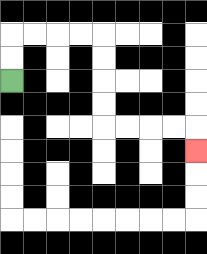{'start': '[0, 3]', 'end': '[8, 6]', 'path_directions': 'U,U,R,R,R,R,D,D,D,D,R,R,R,R,D', 'path_coordinates': '[[0, 3], [0, 2], [0, 1], [1, 1], [2, 1], [3, 1], [4, 1], [4, 2], [4, 3], [4, 4], [4, 5], [5, 5], [6, 5], [7, 5], [8, 5], [8, 6]]'}